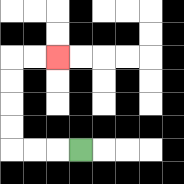{'start': '[3, 6]', 'end': '[2, 2]', 'path_directions': 'L,L,L,U,U,U,U,R,R', 'path_coordinates': '[[3, 6], [2, 6], [1, 6], [0, 6], [0, 5], [0, 4], [0, 3], [0, 2], [1, 2], [2, 2]]'}